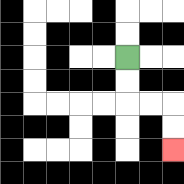{'start': '[5, 2]', 'end': '[7, 6]', 'path_directions': 'D,D,R,R,D,D', 'path_coordinates': '[[5, 2], [5, 3], [5, 4], [6, 4], [7, 4], [7, 5], [7, 6]]'}